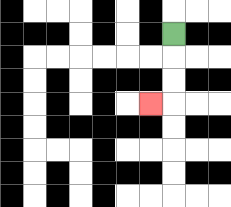{'start': '[7, 1]', 'end': '[6, 4]', 'path_directions': 'D,D,D,L', 'path_coordinates': '[[7, 1], [7, 2], [7, 3], [7, 4], [6, 4]]'}